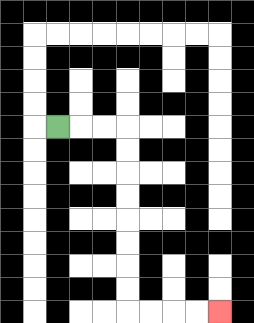{'start': '[2, 5]', 'end': '[9, 13]', 'path_directions': 'R,R,R,D,D,D,D,D,D,D,D,R,R,R,R', 'path_coordinates': '[[2, 5], [3, 5], [4, 5], [5, 5], [5, 6], [5, 7], [5, 8], [5, 9], [5, 10], [5, 11], [5, 12], [5, 13], [6, 13], [7, 13], [8, 13], [9, 13]]'}